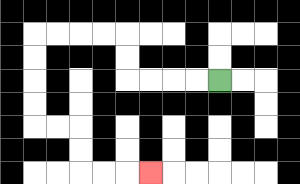{'start': '[9, 3]', 'end': '[6, 7]', 'path_directions': 'L,L,L,L,U,U,L,L,L,L,D,D,D,D,R,R,D,D,R,R,R', 'path_coordinates': '[[9, 3], [8, 3], [7, 3], [6, 3], [5, 3], [5, 2], [5, 1], [4, 1], [3, 1], [2, 1], [1, 1], [1, 2], [1, 3], [1, 4], [1, 5], [2, 5], [3, 5], [3, 6], [3, 7], [4, 7], [5, 7], [6, 7]]'}